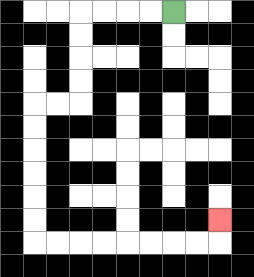{'start': '[7, 0]', 'end': '[9, 9]', 'path_directions': 'L,L,L,L,D,D,D,D,L,L,D,D,D,D,D,D,R,R,R,R,R,R,R,R,U', 'path_coordinates': '[[7, 0], [6, 0], [5, 0], [4, 0], [3, 0], [3, 1], [3, 2], [3, 3], [3, 4], [2, 4], [1, 4], [1, 5], [1, 6], [1, 7], [1, 8], [1, 9], [1, 10], [2, 10], [3, 10], [4, 10], [5, 10], [6, 10], [7, 10], [8, 10], [9, 10], [9, 9]]'}